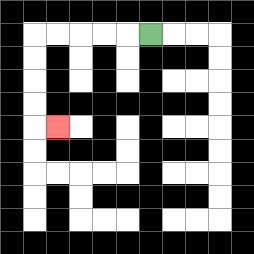{'start': '[6, 1]', 'end': '[2, 5]', 'path_directions': 'L,L,L,L,L,D,D,D,D,R', 'path_coordinates': '[[6, 1], [5, 1], [4, 1], [3, 1], [2, 1], [1, 1], [1, 2], [1, 3], [1, 4], [1, 5], [2, 5]]'}